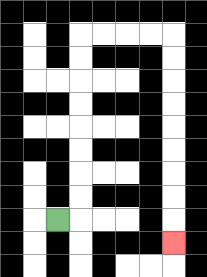{'start': '[2, 9]', 'end': '[7, 10]', 'path_directions': 'R,U,U,U,U,U,U,U,U,R,R,R,R,D,D,D,D,D,D,D,D,D', 'path_coordinates': '[[2, 9], [3, 9], [3, 8], [3, 7], [3, 6], [3, 5], [3, 4], [3, 3], [3, 2], [3, 1], [4, 1], [5, 1], [6, 1], [7, 1], [7, 2], [7, 3], [7, 4], [7, 5], [7, 6], [7, 7], [7, 8], [7, 9], [7, 10]]'}